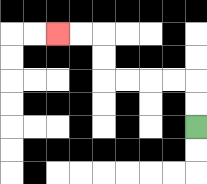{'start': '[8, 5]', 'end': '[2, 1]', 'path_directions': 'U,U,L,L,L,L,U,U,L,L', 'path_coordinates': '[[8, 5], [8, 4], [8, 3], [7, 3], [6, 3], [5, 3], [4, 3], [4, 2], [4, 1], [3, 1], [2, 1]]'}